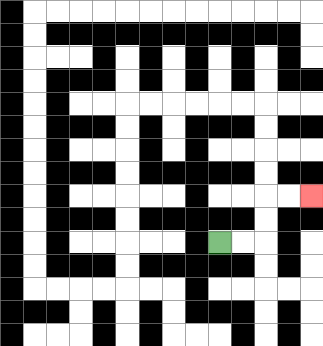{'start': '[9, 10]', 'end': '[13, 8]', 'path_directions': 'R,R,U,U,R,R', 'path_coordinates': '[[9, 10], [10, 10], [11, 10], [11, 9], [11, 8], [12, 8], [13, 8]]'}